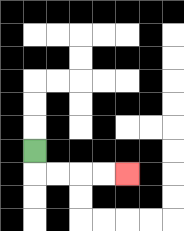{'start': '[1, 6]', 'end': '[5, 7]', 'path_directions': 'D,R,R,R,R', 'path_coordinates': '[[1, 6], [1, 7], [2, 7], [3, 7], [4, 7], [5, 7]]'}